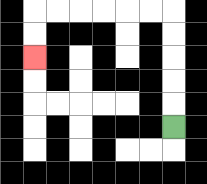{'start': '[7, 5]', 'end': '[1, 2]', 'path_directions': 'U,U,U,U,U,L,L,L,L,L,L,D,D', 'path_coordinates': '[[7, 5], [7, 4], [7, 3], [7, 2], [7, 1], [7, 0], [6, 0], [5, 0], [4, 0], [3, 0], [2, 0], [1, 0], [1, 1], [1, 2]]'}